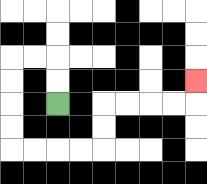{'start': '[2, 4]', 'end': '[8, 3]', 'path_directions': 'U,U,L,L,D,D,D,D,R,R,R,R,U,U,R,R,R,R,U', 'path_coordinates': '[[2, 4], [2, 3], [2, 2], [1, 2], [0, 2], [0, 3], [0, 4], [0, 5], [0, 6], [1, 6], [2, 6], [3, 6], [4, 6], [4, 5], [4, 4], [5, 4], [6, 4], [7, 4], [8, 4], [8, 3]]'}